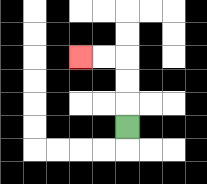{'start': '[5, 5]', 'end': '[3, 2]', 'path_directions': 'U,U,U,L,L', 'path_coordinates': '[[5, 5], [5, 4], [5, 3], [5, 2], [4, 2], [3, 2]]'}